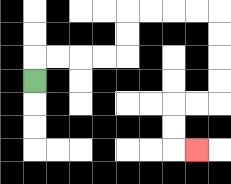{'start': '[1, 3]', 'end': '[8, 6]', 'path_directions': 'U,R,R,R,R,U,U,R,R,R,R,D,D,D,D,L,L,D,D,R', 'path_coordinates': '[[1, 3], [1, 2], [2, 2], [3, 2], [4, 2], [5, 2], [5, 1], [5, 0], [6, 0], [7, 0], [8, 0], [9, 0], [9, 1], [9, 2], [9, 3], [9, 4], [8, 4], [7, 4], [7, 5], [7, 6], [8, 6]]'}